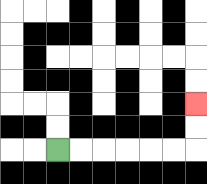{'start': '[2, 6]', 'end': '[8, 4]', 'path_directions': 'R,R,R,R,R,R,U,U', 'path_coordinates': '[[2, 6], [3, 6], [4, 6], [5, 6], [6, 6], [7, 6], [8, 6], [8, 5], [8, 4]]'}